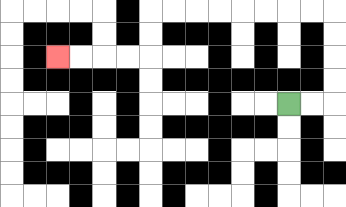{'start': '[12, 4]', 'end': '[2, 2]', 'path_directions': 'R,R,U,U,U,U,L,L,L,L,L,L,L,L,D,D,L,L,L,L', 'path_coordinates': '[[12, 4], [13, 4], [14, 4], [14, 3], [14, 2], [14, 1], [14, 0], [13, 0], [12, 0], [11, 0], [10, 0], [9, 0], [8, 0], [7, 0], [6, 0], [6, 1], [6, 2], [5, 2], [4, 2], [3, 2], [2, 2]]'}